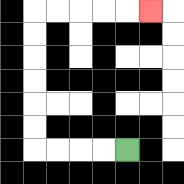{'start': '[5, 6]', 'end': '[6, 0]', 'path_directions': 'L,L,L,L,U,U,U,U,U,U,R,R,R,R,R', 'path_coordinates': '[[5, 6], [4, 6], [3, 6], [2, 6], [1, 6], [1, 5], [1, 4], [1, 3], [1, 2], [1, 1], [1, 0], [2, 0], [3, 0], [4, 0], [5, 0], [6, 0]]'}